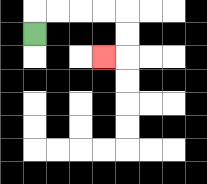{'start': '[1, 1]', 'end': '[4, 2]', 'path_directions': 'U,R,R,R,R,D,D,L', 'path_coordinates': '[[1, 1], [1, 0], [2, 0], [3, 0], [4, 0], [5, 0], [5, 1], [5, 2], [4, 2]]'}